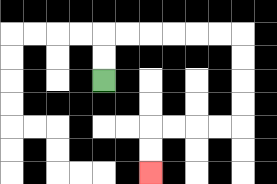{'start': '[4, 3]', 'end': '[6, 7]', 'path_directions': 'U,U,R,R,R,R,R,R,D,D,D,D,L,L,L,L,D,D', 'path_coordinates': '[[4, 3], [4, 2], [4, 1], [5, 1], [6, 1], [7, 1], [8, 1], [9, 1], [10, 1], [10, 2], [10, 3], [10, 4], [10, 5], [9, 5], [8, 5], [7, 5], [6, 5], [6, 6], [6, 7]]'}